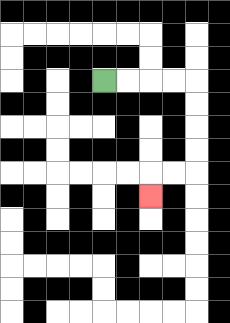{'start': '[4, 3]', 'end': '[6, 8]', 'path_directions': 'R,R,R,R,D,D,D,D,L,L,D', 'path_coordinates': '[[4, 3], [5, 3], [6, 3], [7, 3], [8, 3], [8, 4], [8, 5], [8, 6], [8, 7], [7, 7], [6, 7], [6, 8]]'}